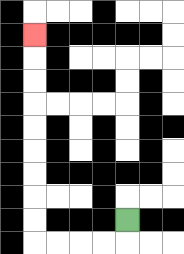{'start': '[5, 9]', 'end': '[1, 1]', 'path_directions': 'D,L,L,L,L,U,U,U,U,U,U,U,U,U', 'path_coordinates': '[[5, 9], [5, 10], [4, 10], [3, 10], [2, 10], [1, 10], [1, 9], [1, 8], [1, 7], [1, 6], [1, 5], [1, 4], [1, 3], [1, 2], [1, 1]]'}